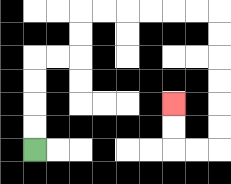{'start': '[1, 6]', 'end': '[7, 4]', 'path_directions': 'U,U,U,U,R,R,U,U,R,R,R,R,R,R,D,D,D,D,D,D,L,L,U,U', 'path_coordinates': '[[1, 6], [1, 5], [1, 4], [1, 3], [1, 2], [2, 2], [3, 2], [3, 1], [3, 0], [4, 0], [5, 0], [6, 0], [7, 0], [8, 0], [9, 0], [9, 1], [9, 2], [9, 3], [9, 4], [9, 5], [9, 6], [8, 6], [7, 6], [7, 5], [7, 4]]'}